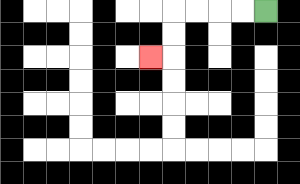{'start': '[11, 0]', 'end': '[6, 2]', 'path_directions': 'L,L,L,L,D,D,L', 'path_coordinates': '[[11, 0], [10, 0], [9, 0], [8, 0], [7, 0], [7, 1], [7, 2], [6, 2]]'}